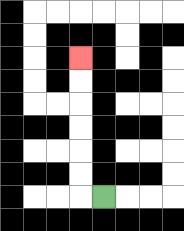{'start': '[4, 8]', 'end': '[3, 2]', 'path_directions': 'L,U,U,U,U,U,U', 'path_coordinates': '[[4, 8], [3, 8], [3, 7], [3, 6], [3, 5], [3, 4], [3, 3], [3, 2]]'}